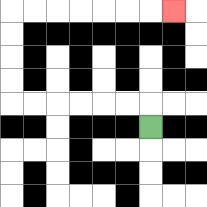{'start': '[6, 5]', 'end': '[7, 0]', 'path_directions': 'U,L,L,L,L,L,L,U,U,U,U,R,R,R,R,R,R,R', 'path_coordinates': '[[6, 5], [6, 4], [5, 4], [4, 4], [3, 4], [2, 4], [1, 4], [0, 4], [0, 3], [0, 2], [0, 1], [0, 0], [1, 0], [2, 0], [3, 0], [4, 0], [5, 0], [6, 0], [7, 0]]'}